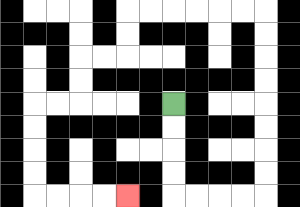{'start': '[7, 4]', 'end': '[5, 8]', 'path_directions': 'D,D,D,D,R,R,R,R,U,U,U,U,U,U,U,U,L,L,L,L,L,L,D,D,L,L,D,D,L,L,D,D,D,D,R,R,R,R', 'path_coordinates': '[[7, 4], [7, 5], [7, 6], [7, 7], [7, 8], [8, 8], [9, 8], [10, 8], [11, 8], [11, 7], [11, 6], [11, 5], [11, 4], [11, 3], [11, 2], [11, 1], [11, 0], [10, 0], [9, 0], [8, 0], [7, 0], [6, 0], [5, 0], [5, 1], [5, 2], [4, 2], [3, 2], [3, 3], [3, 4], [2, 4], [1, 4], [1, 5], [1, 6], [1, 7], [1, 8], [2, 8], [3, 8], [4, 8], [5, 8]]'}